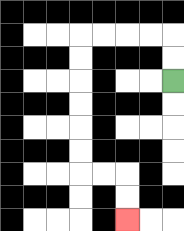{'start': '[7, 3]', 'end': '[5, 9]', 'path_directions': 'U,U,L,L,L,L,D,D,D,D,D,D,R,R,D,D', 'path_coordinates': '[[7, 3], [7, 2], [7, 1], [6, 1], [5, 1], [4, 1], [3, 1], [3, 2], [3, 3], [3, 4], [3, 5], [3, 6], [3, 7], [4, 7], [5, 7], [5, 8], [5, 9]]'}